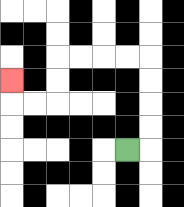{'start': '[5, 6]', 'end': '[0, 3]', 'path_directions': 'R,U,U,U,U,L,L,L,L,D,D,L,L,U', 'path_coordinates': '[[5, 6], [6, 6], [6, 5], [6, 4], [6, 3], [6, 2], [5, 2], [4, 2], [3, 2], [2, 2], [2, 3], [2, 4], [1, 4], [0, 4], [0, 3]]'}